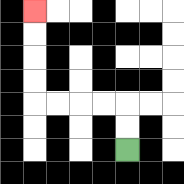{'start': '[5, 6]', 'end': '[1, 0]', 'path_directions': 'U,U,L,L,L,L,U,U,U,U', 'path_coordinates': '[[5, 6], [5, 5], [5, 4], [4, 4], [3, 4], [2, 4], [1, 4], [1, 3], [1, 2], [1, 1], [1, 0]]'}